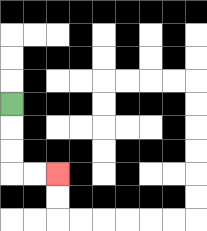{'start': '[0, 4]', 'end': '[2, 7]', 'path_directions': 'D,D,D,R,R', 'path_coordinates': '[[0, 4], [0, 5], [0, 6], [0, 7], [1, 7], [2, 7]]'}